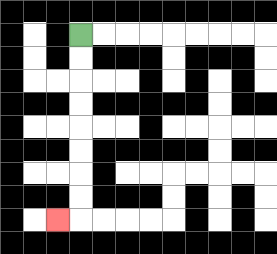{'start': '[3, 1]', 'end': '[2, 9]', 'path_directions': 'D,D,D,D,D,D,D,D,L', 'path_coordinates': '[[3, 1], [3, 2], [3, 3], [3, 4], [3, 5], [3, 6], [3, 7], [3, 8], [3, 9], [2, 9]]'}